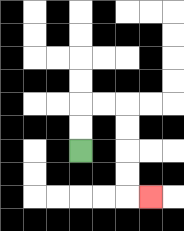{'start': '[3, 6]', 'end': '[6, 8]', 'path_directions': 'U,U,R,R,D,D,D,D,R', 'path_coordinates': '[[3, 6], [3, 5], [3, 4], [4, 4], [5, 4], [5, 5], [5, 6], [5, 7], [5, 8], [6, 8]]'}